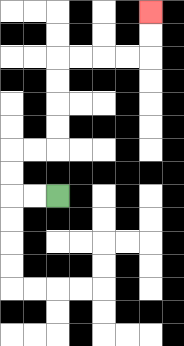{'start': '[2, 8]', 'end': '[6, 0]', 'path_directions': 'L,L,U,U,R,R,U,U,U,U,R,R,R,R,U,U', 'path_coordinates': '[[2, 8], [1, 8], [0, 8], [0, 7], [0, 6], [1, 6], [2, 6], [2, 5], [2, 4], [2, 3], [2, 2], [3, 2], [4, 2], [5, 2], [6, 2], [6, 1], [6, 0]]'}